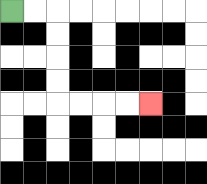{'start': '[0, 0]', 'end': '[6, 4]', 'path_directions': 'R,R,D,D,D,D,R,R,R,R', 'path_coordinates': '[[0, 0], [1, 0], [2, 0], [2, 1], [2, 2], [2, 3], [2, 4], [3, 4], [4, 4], [5, 4], [6, 4]]'}